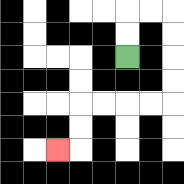{'start': '[5, 2]', 'end': '[2, 6]', 'path_directions': 'U,U,R,R,D,D,D,D,L,L,L,L,D,D,L', 'path_coordinates': '[[5, 2], [5, 1], [5, 0], [6, 0], [7, 0], [7, 1], [7, 2], [7, 3], [7, 4], [6, 4], [5, 4], [4, 4], [3, 4], [3, 5], [3, 6], [2, 6]]'}